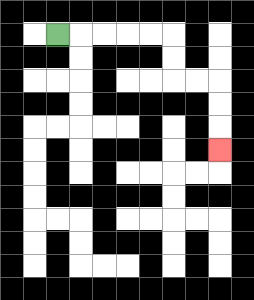{'start': '[2, 1]', 'end': '[9, 6]', 'path_directions': 'R,R,R,R,R,D,D,R,R,D,D,D', 'path_coordinates': '[[2, 1], [3, 1], [4, 1], [5, 1], [6, 1], [7, 1], [7, 2], [7, 3], [8, 3], [9, 3], [9, 4], [9, 5], [9, 6]]'}